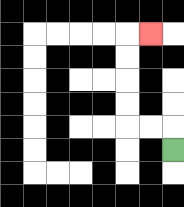{'start': '[7, 6]', 'end': '[6, 1]', 'path_directions': 'U,L,L,U,U,U,U,R', 'path_coordinates': '[[7, 6], [7, 5], [6, 5], [5, 5], [5, 4], [5, 3], [5, 2], [5, 1], [6, 1]]'}